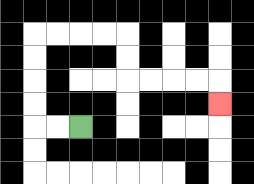{'start': '[3, 5]', 'end': '[9, 4]', 'path_directions': 'L,L,U,U,U,U,R,R,R,R,D,D,R,R,R,R,D', 'path_coordinates': '[[3, 5], [2, 5], [1, 5], [1, 4], [1, 3], [1, 2], [1, 1], [2, 1], [3, 1], [4, 1], [5, 1], [5, 2], [5, 3], [6, 3], [7, 3], [8, 3], [9, 3], [9, 4]]'}